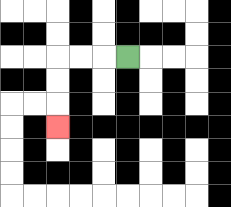{'start': '[5, 2]', 'end': '[2, 5]', 'path_directions': 'L,L,L,D,D,D', 'path_coordinates': '[[5, 2], [4, 2], [3, 2], [2, 2], [2, 3], [2, 4], [2, 5]]'}